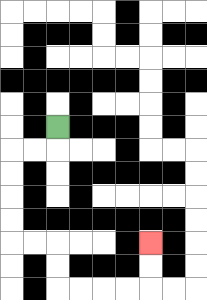{'start': '[2, 5]', 'end': '[6, 10]', 'path_directions': 'D,L,L,D,D,D,D,R,R,D,D,R,R,R,R,U,U', 'path_coordinates': '[[2, 5], [2, 6], [1, 6], [0, 6], [0, 7], [0, 8], [0, 9], [0, 10], [1, 10], [2, 10], [2, 11], [2, 12], [3, 12], [4, 12], [5, 12], [6, 12], [6, 11], [6, 10]]'}